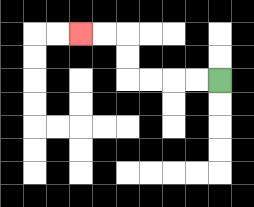{'start': '[9, 3]', 'end': '[3, 1]', 'path_directions': 'L,L,L,L,U,U,L,L', 'path_coordinates': '[[9, 3], [8, 3], [7, 3], [6, 3], [5, 3], [5, 2], [5, 1], [4, 1], [3, 1]]'}